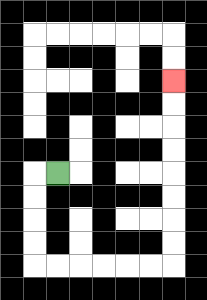{'start': '[2, 7]', 'end': '[7, 3]', 'path_directions': 'L,D,D,D,D,R,R,R,R,R,R,U,U,U,U,U,U,U,U', 'path_coordinates': '[[2, 7], [1, 7], [1, 8], [1, 9], [1, 10], [1, 11], [2, 11], [3, 11], [4, 11], [5, 11], [6, 11], [7, 11], [7, 10], [7, 9], [7, 8], [7, 7], [7, 6], [7, 5], [7, 4], [7, 3]]'}